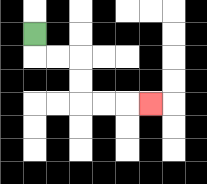{'start': '[1, 1]', 'end': '[6, 4]', 'path_directions': 'D,R,R,D,D,R,R,R', 'path_coordinates': '[[1, 1], [1, 2], [2, 2], [3, 2], [3, 3], [3, 4], [4, 4], [5, 4], [6, 4]]'}